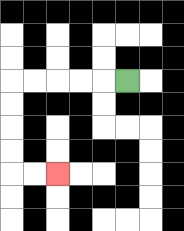{'start': '[5, 3]', 'end': '[2, 7]', 'path_directions': 'L,L,L,L,L,D,D,D,D,R,R', 'path_coordinates': '[[5, 3], [4, 3], [3, 3], [2, 3], [1, 3], [0, 3], [0, 4], [0, 5], [0, 6], [0, 7], [1, 7], [2, 7]]'}